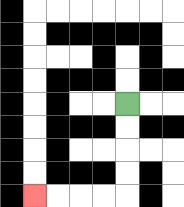{'start': '[5, 4]', 'end': '[1, 8]', 'path_directions': 'D,D,D,D,L,L,L,L', 'path_coordinates': '[[5, 4], [5, 5], [5, 6], [5, 7], [5, 8], [4, 8], [3, 8], [2, 8], [1, 8]]'}